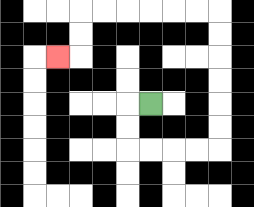{'start': '[6, 4]', 'end': '[2, 2]', 'path_directions': 'L,D,D,R,R,R,R,U,U,U,U,U,U,L,L,L,L,L,L,D,D,L', 'path_coordinates': '[[6, 4], [5, 4], [5, 5], [5, 6], [6, 6], [7, 6], [8, 6], [9, 6], [9, 5], [9, 4], [9, 3], [9, 2], [9, 1], [9, 0], [8, 0], [7, 0], [6, 0], [5, 0], [4, 0], [3, 0], [3, 1], [3, 2], [2, 2]]'}